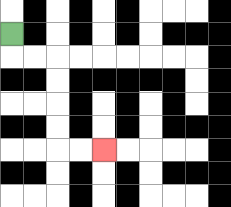{'start': '[0, 1]', 'end': '[4, 6]', 'path_directions': 'D,R,R,D,D,D,D,R,R', 'path_coordinates': '[[0, 1], [0, 2], [1, 2], [2, 2], [2, 3], [2, 4], [2, 5], [2, 6], [3, 6], [4, 6]]'}